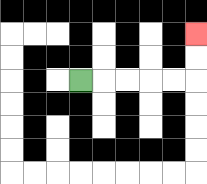{'start': '[3, 3]', 'end': '[8, 1]', 'path_directions': 'R,R,R,R,R,U,U', 'path_coordinates': '[[3, 3], [4, 3], [5, 3], [6, 3], [7, 3], [8, 3], [8, 2], [8, 1]]'}